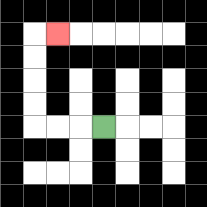{'start': '[4, 5]', 'end': '[2, 1]', 'path_directions': 'L,L,L,U,U,U,U,R', 'path_coordinates': '[[4, 5], [3, 5], [2, 5], [1, 5], [1, 4], [1, 3], [1, 2], [1, 1], [2, 1]]'}